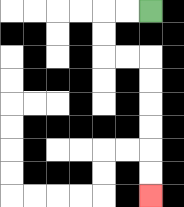{'start': '[6, 0]', 'end': '[6, 8]', 'path_directions': 'L,L,D,D,R,R,D,D,D,D,D,D', 'path_coordinates': '[[6, 0], [5, 0], [4, 0], [4, 1], [4, 2], [5, 2], [6, 2], [6, 3], [6, 4], [6, 5], [6, 6], [6, 7], [6, 8]]'}